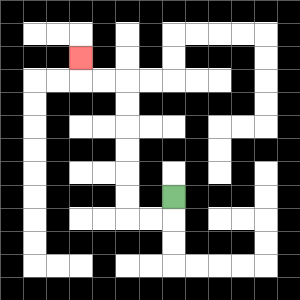{'start': '[7, 8]', 'end': '[3, 2]', 'path_directions': 'D,L,L,U,U,U,U,U,U,L,L,U', 'path_coordinates': '[[7, 8], [7, 9], [6, 9], [5, 9], [5, 8], [5, 7], [5, 6], [5, 5], [5, 4], [5, 3], [4, 3], [3, 3], [3, 2]]'}